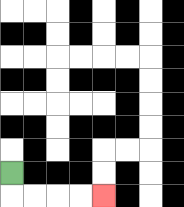{'start': '[0, 7]', 'end': '[4, 8]', 'path_directions': 'D,R,R,R,R', 'path_coordinates': '[[0, 7], [0, 8], [1, 8], [2, 8], [3, 8], [4, 8]]'}